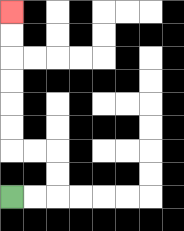{'start': '[0, 8]', 'end': '[0, 0]', 'path_directions': 'R,R,U,U,L,L,U,U,U,U,U,U', 'path_coordinates': '[[0, 8], [1, 8], [2, 8], [2, 7], [2, 6], [1, 6], [0, 6], [0, 5], [0, 4], [0, 3], [0, 2], [0, 1], [0, 0]]'}